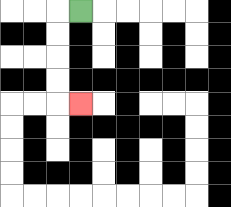{'start': '[3, 0]', 'end': '[3, 4]', 'path_directions': 'L,D,D,D,D,R', 'path_coordinates': '[[3, 0], [2, 0], [2, 1], [2, 2], [2, 3], [2, 4], [3, 4]]'}